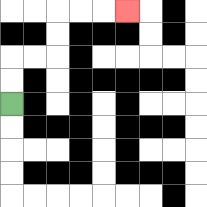{'start': '[0, 4]', 'end': '[5, 0]', 'path_directions': 'U,U,R,R,U,U,R,R,R', 'path_coordinates': '[[0, 4], [0, 3], [0, 2], [1, 2], [2, 2], [2, 1], [2, 0], [3, 0], [4, 0], [5, 0]]'}